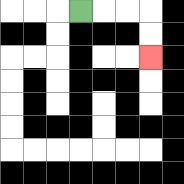{'start': '[3, 0]', 'end': '[6, 2]', 'path_directions': 'R,R,R,D,D', 'path_coordinates': '[[3, 0], [4, 0], [5, 0], [6, 0], [6, 1], [6, 2]]'}